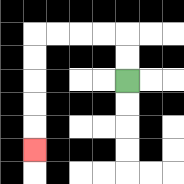{'start': '[5, 3]', 'end': '[1, 6]', 'path_directions': 'U,U,L,L,L,L,D,D,D,D,D', 'path_coordinates': '[[5, 3], [5, 2], [5, 1], [4, 1], [3, 1], [2, 1], [1, 1], [1, 2], [1, 3], [1, 4], [1, 5], [1, 6]]'}